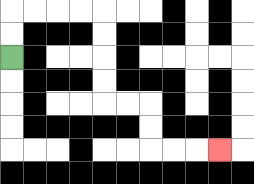{'start': '[0, 2]', 'end': '[9, 6]', 'path_directions': 'U,U,R,R,R,R,D,D,D,D,R,R,D,D,R,R,R', 'path_coordinates': '[[0, 2], [0, 1], [0, 0], [1, 0], [2, 0], [3, 0], [4, 0], [4, 1], [4, 2], [4, 3], [4, 4], [5, 4], [6, 4], [6, 5], [6, 6], [7, 6], [8, 6], [9, 6]]'}